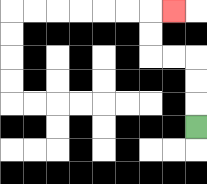{'start': '[8, 5]', 'end': '[7, 0]', 'path_directions': 'U,U,U,L,L,U,U,R', 'path_coordinates': '[[8, 5], [8, 4], [8, 3], [8, 2], [7, 2], [6, 2], [6, 1], [6, 0], [7, 0]]'}